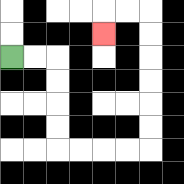{'start': '[0, 2]', 'end': '[4, 1]', 'path_directions': 'R,R,D,D,D,D,R,R,R,R,U,U,U,U,U,U,L,L,D', 'path_coordinates': '[[0, 2], [1, 2], [2, 2], [2, 3], [2, 4], [2, 5], [2, 6], [3, 6], [4, 6], [5, 6], [6, 6], [6, 5], [6, 4], [6, 3], [6, 2], [6, 1], [6, 0], [5, 0], [4, 0], [4, 1]]'}